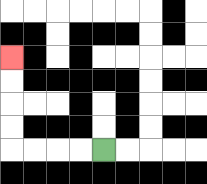{'start': '[4, 6]', 'end': '[0, 2]', 'path_directions': 'L,L,L,L,U,U,U,U', 'path_coordinates': '[[4, 6], [3, 6], [2, 6], [1, 6], [0, 6], [0, 5], [0, 4], [0, 3], [0, 2]]'}